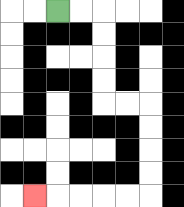{'start': '[2, 0]', 'end': '[1, 8]', 'path_directions': 'R,R,D,D,D,D,R,R,D,D,D,D,L,L,L,L,L', 'path_coordinates': '[[2, 0], [3, 0], [4, 0], [4, 1], [4, 2], [4, 3], [4, 4], [5, 4], [6, 4], [6, 5], [6, 6], [6, 7], [6, 8], [5, 8], [4, 8], [3, 8], [2, 8], [1, 8]]'}